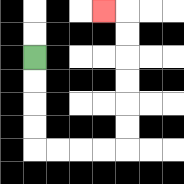{'start': '[1, 2]', 'end': '[4, 0]', 'path_directions': 'D,D,D,D,R,R,R,R,U,U,U,U,U,U,L', 'path_coordinates': '[[1, 2], [1, 3], [1, 4], [1, 5], [1, 6], [2, 6], [3, 6], [4, 6], [5, 6], [5, 5], [5, 4], [5, 3], [5, 2], [5, 1], [5, 0], [4, 0]]'}